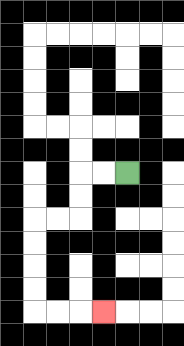{'start': '[5, 7]', 'end': '[4, 13]', 'path_directions': 'L,L,D,D,L,L,D,D,D,D,R,R,R', 'path_coordinates': '[[5, 7], [4, 7], [3, 7], [3, 8], [3, 9], [2, 9], [1, 9], [1, 10], [1, 11], [1, 12], [1, 13], [2, 13], [3, 13], [4, 13]]'}